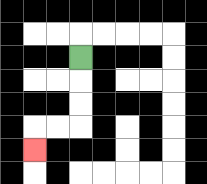{'start': '[3, 2]', 'end': '[1, 6]', 'path_directions': 'D,D,D,L,L,D', 'path_coordinates': '[[3, 2], [3, 3], [3, 4], [3, 5], [2, 5], [1, 5], [1, 6]]'}